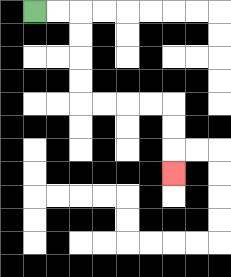{'start': '[1, 0]', 'end': '[7, 7]', 'path_directions': 'R,R,D,D,D,D,R,R,R,R,D,D,D', 'path_coordinates': '[[1, 0], [2, 0], [3, 0], [3, 1], [3, 2], [3, 3], [3, 4], [4, 4], [5, 4], [6, 4], [7, 4], [7, 5], [7, 6], [7, 7]]'}